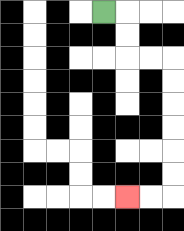{'start': '[4, 0]', 'end': '[5, 8]', 'path_directions': 'R,D,D,R,R,D,D,D,D,D,D,L,L', 'path_coordinates': '[[4, 0], [5, 0], [5, 1], [5, 2], [6, 2], [7, 2], [7, 3], [7, 4], [7, 5], [7, 6], [7, 7], [7, 8], [6, 8], [5, 8]]'}